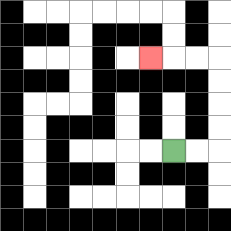{'start': '[7, 6]', 'end': '[6, 2]', 'path_directions': 'R,R,U,U,U,U,L,L,L', 'path_coordinates': '[[7, 6], [8, 6], [9, 6], [9, 5], [9, 4], [9, 3], [9, 2], [8, 2], [7, 2], [6, 2]]'}